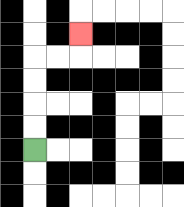{'start': '[1, 6]', 'end': '[3, 1]', 'path_directions': 'U,U,U,U,R,R,U', 'path_coordinates': '[[1, 6], [1, 5], [1, 4], [1, 3], [1, 2], [2, 2], [3, 2], [3, 1]]'}